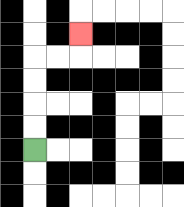{'start': '[1, 6]', 'end': '[3, 1]', 'path_directions': 'U,U,U,U,R,R,U', 'path_coordinates': '[[1, 6], [1, 5], [1, 4], [1, 3], [1, 2], [2, 2], [3, 2], [3, 1]]'}